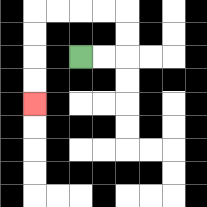{'start': '[3, 2]', 'end': '[1, 4]', 'path_directions': 'R,R,U,U,L,L,L,L,D,D,D,D', 'path_coordinates': '[[3, 2], [4, 2], [5, 2], [5, 1], [5, 0], [4, 0], [3, 0], [2, 0], [1, 0], [1, 1], [1, 2], [1, 3], [1, 4]]'}